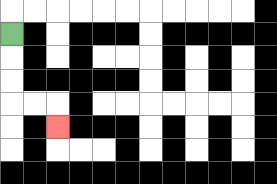{'start': '[0, 1]', 'end': '[2, 5]', 'path_directions': 'D,D,D,R,R,D', 'path_coordinates': '[[0, 1], [0, 2], [0, 3], [0, 4], [1, 4], [2, 4], [2, 5]]'}